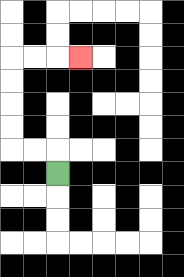{'start': '[2, 7]', 'end': '[3, 2]', 'path_directions': 'U,L,L,U,U,U,U,R,R,R', 'path_coordinates': '[[2, 7], [2, 6], [1, 6], [0, 6], [0, 5], [0, 4], [0, 3], [0, 2], [1, 2], [2, 2], [3, 2]]'}